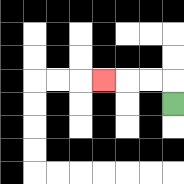{'start': '[7, 4]', 'end': '[4, 3]', 'path_directions': 'U,L,L,L', 'path_coordinates': '[[7, 4], [7, 3], [6, 3], [5, 3], [4, 3]]'}